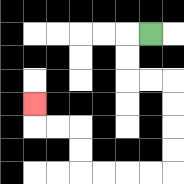{'start': '[6, 1]', 'end': '[1, 4]', 'path_directions': 'L,D,D,R,R,D,D,D,D,L,L,L,L,U,U,L,L,U', 'path_coordinates': '[[6, 1], [5, 1], [5, 2], [5, 3], [6, 3], [7, 3], [7, 4], [7, 5], [7, 6], [7, 7], [6, 7], [5, 7], [4, 7], [3, 7], [3, 6], [3, 5], [2, 5], [1, 5], [1, 4]]'}